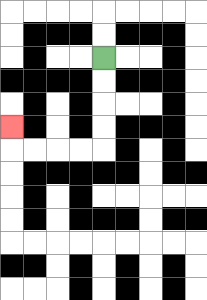{'start': '[4, 2]', 'end': '[0, 5]', 'path_directions': 'D,D,D,D,L,L,L,L,U', 'path_coordinates': '[[4, 2], [4, 3], [4, 4], [4, 5], [4, 6], [3, 6], [2, 6], [1, 6], [0, 6], [0, 5]]'}